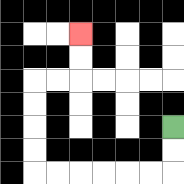{'start': '[7, 5]', 'end': '[3, 1]', 'path_directions': 'D,D,L,L,L,L,L,L,U,U,U,U,R,R,U,U', 'path_coordinates': '[[7, 5], [7, 6], [7, 7], [6, 7], [5, 7], [4, 7], [3, 7], [2, 7], [1, 7], [1, 6], [1, 5], [1, 4], [1, 3], [2, 3], [3, 3], [3, 2], [3, 1]]'}